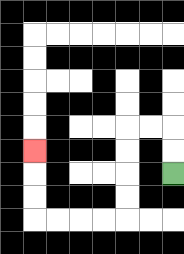{'start': '[7, 7]', 'end': '[1, 6]', 'path_directions': 'U,U,L,L,D,D,D,D,L,L,L,L,U,U,U', 'path_coordinates': '[[7, 7], [7, 6], [7, 5], [6, 5], [5, 5], [5, 6], [5, 7], [5, 8], [5, 9], [4, 9], [3, 9], [2, 9], [1, 9], [1, 8], [1, 7], [1, 6]]'}